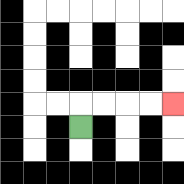{'start': '[3, 5]', 'end': '[7, 4]', 'path_directions': 'U,R,R,R,R', 'path_coordinates': '[[3, 5], [3, 4], [4, 4], [5, 4], [6, 4], [7, 4]]'}